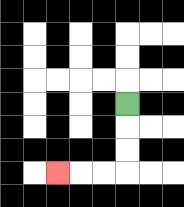{'start': '[5, 4]', 'end': '[2, 7]', 'path_directions': 'D,D,D,L,L,L', 'path_coordinates': '[[5, 4], [5, 5], [5, 6], [5, 7], [4, 7], [3, 7], [2, 7]]'}